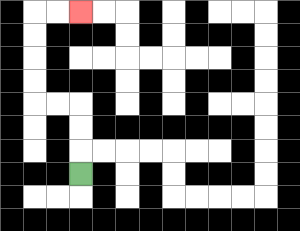{'start': '[3, 7]', 'end': '[3, 0]', 'path_directions': 'U,U,U,L,L,U,U,U,U,R,R', 'path_coordinates': '[[3, 7], [3, 6], [3, 5], [3, 4], [2, 4], [1, 4], [1, 3], [1, 2], [1, 1], [1, 0], [2, 0], [3, 0]]'}